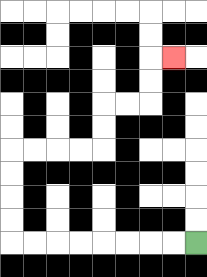{'start': '[8, 10]', 'end': '[7, 2]', 'path_directions': 'L,L,L,L,L,L,L,L,U,U,U,U,R,R,R,R,U,U,R,R,U,U,R', 'path_coordinates': '[[8, 10], [7, 10], [6, 10], [5, 10], [4, 10], [3, 10], [2, 10], [1, 10], [0, 10], [0, 9], [0, 8], [0, 7], [0, 6], [1, 6], [2, 6], [3, 6], [4, 6], [4, 5], [4, 4], [5, 4], [6, 4], [6, 3], [6, 2], [7, 2]]'}